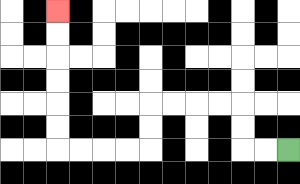{'start': '[12, 6]', 'end': '[2, 0]', 'path_directions': 'L,L,U,U,L,L,L,L,D,D,L,L,L,L,U,U,U,U,U,U', 'path_coordinates': '[[12, 6], [11, 6], [10, 6], [10, 5], [10, 4], [9, 4], [8, 4], [7, 4], [6, 4], [6, 5], [6, 6], [5, 6], [4, 6], [3, 6], [2, 6], [2, 5], [2, 4], [2, 3], [2, 2], [2, 1], [2, 0]]'}